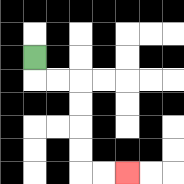{'start': '[1, 2]', 'end': '[5, 7]', 'path_directions': 'D,R,R,D,D,D,D,R,R', 'path_coordinates': '[[1, 2], [1, 3], [2, 3], [3, 3], [3, 4], [3, 5], [3, 6], [3, 7], [4, 7], [5, 7]]'}